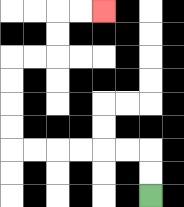{'start': '[6, 8]', 'end': '[4, 0]', 'path_directions': 'U,U,L,L,L,L,L,L,U,U,U,U,R,R,U,U,R,R', 'path_coordinates': '[[6, 8], [6, 7], [6, 6], [5, 6], [4, 6], [3, 6], [2, 6], [1, 6], [0, 6], [0, 5], [0, 4], [0, 3], [0, 2], [1, 2], [2, 2], [2, 1], [2, 0], [3, 0], [4, 0]]'}